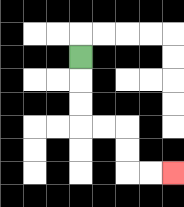{'start': '[3, 2]', 'end': '[7, 7]', 'path_directions': 'D,D,D,R,R,D,D,R,R', 'path_coordinates': '[[3, 2], [3, 3], [3, 4], [3, 5], [4, 5], [5, 5], [5, 6], [5, 7], [6, 7], [7, 7]]'}